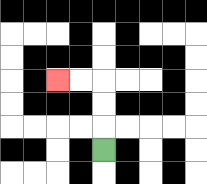{'start': '[4, 6]', 'end': '[2, 3]', 'path_directions': 'U,U,U,L,L', 'path_coordinates': '[[4, 6], [4, 5], [4, 4], [4, 3], [3, 3], [2, 3]]'}